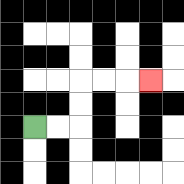{'start': '[1, 5]', 'end': '[6, 3]', 'path_directions': 'R,R,U,U,R,R,R', 'path_coordinates': '[[1, 5], [2, 5], [3, 5], [3, 4], [3, 3], [4, 3], [5, 3], [6, 3]]'}